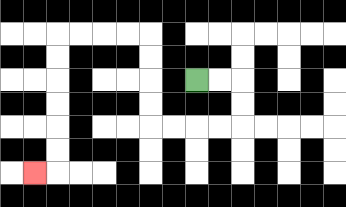{'start': '[8, 3]', 'end': '[1, 7]', 'path_directions': 'R,R,D,D,L,L,L,L,U,U,U,U,L,L,L,L,D,D,D,D,D,D,L', 'path_coordinates': '[[8, 3], [9, 3], [10, 3], [10, 4], [10, 5], [9, 5], [8, 5], [7, 5], [6, 5], [6, 4], [6, 3], [6, 2], [6, 1], [5, 1], [4, 1], [3, 1], [2, 1], [2, 2], [2, 3], [2, 4], [2, 5], [2, 6], [2, 7], [1, 7]]'}